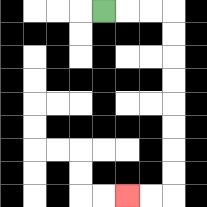{'start': '[4, 0]', 'end': '[5, 8]', 'path_directions': 'R,R,R,D,D,D,D,D,D,D,D,L,L', 'path_coordinates': '[[4, 0], [5, 0], [6, 0], [7, 0], [7, 1], [7, 2], [7, 3], [7, 4], [7, 5], [7, 6], [7, 7], [7, 8], [6, 8], [5, 8]]'}